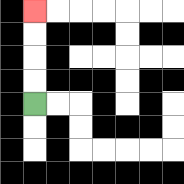{'start': '[1, 4]', 'end': '[1, 0]', 'path_directions': 'U,U,U,U', 'path_coordinates': '[[1, 4], [1, 3], [1, 2], [1, 1], [1, 0]]'}